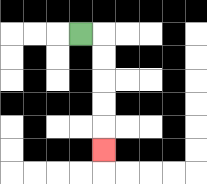{'start': '[3, 1]', 'end': '[4, 6]', 'path_directions': 'R,D,D,D,D,D', 'path_coordinates': '[[3, 1], [4, 1], [4, 2], [4, 3], [4, 4], [4, 5], [4, 6]]'}